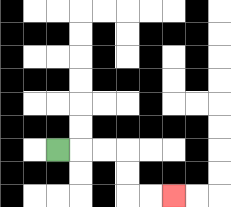{'start': '[2, 6]', 'end': '[7, 8]', 'path_directions': 'R,R,R,D,D,R,R', 'path_coordinates': '[[2, 6], [3, 6], [4, 6], [5, 6], [5, 7], [5, 8], [6, 8], [7, 8]]'}